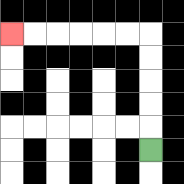{'start': '[6, 6]', 'end': '[0, 1]', 'path_directions': 'U,U,U,U,U,L,L,L,L,L,L', 'path_coordinates': '[[6, 6], [6, 5], [6, 4], [6, 3], [6, 2], [6, 1], [5, 1], [4, 1], [3, 1], [2, 1], [1, 1], [0, 1]]'}